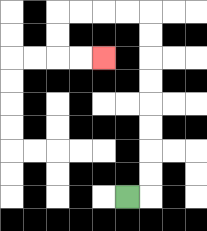{'start': '[5, 8]', 'end': '[4, 2]', 'path_directions': 'R,U,U,U,U,U,U,U,U,L,L,L,L,D,D,R,R', 'path_coordinates': '[[5, 8], [6, 8], [6, 7], [6, 6], [6, 5], [6, 4], [6, 3], [6, 2], [6, 1], [6, 0], [5, 0], [4, 0], [3, 0], [2, 0], [2, 1], [2, 2], [3, 2], [4, 2]]'}